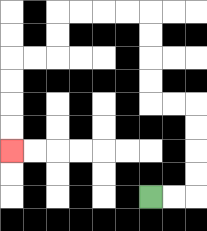{'start': '[6, 8]', 'end': '[0, 6]', 'path_directions': 'R,R,U,U,U,U,L,L,U,U,U,U,L,L,L,L,D,D,L,L,D,D,D,D', 'path_coordinates': '[[6, 8], [7, 8], [8, 8], [8, 7], [8, 6], [8, 5], [8, 4], [7, 4], [6, 4], [6, 3], [6, 2], [6, 1], [6, 0], [5, 0], [4, 0], [3, 0], [2, 0], [2, 1], [2, 2], [1, 2], [0, 2], [0, 3], [0, 4], [0, 5], [0, 6]]'}